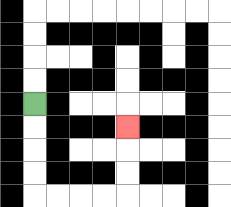{'start': '[1, 4]', 'end': '[5, 5]', 'path_directions': 'D,D,D,D,R,R,R,R,U,U,U', 'path_coordinates': '[[1, 4], [1, 5], [1, 6], [1, 7], [1, 8], [2, 8], [3, 8], [4, 8], [5, 8], [5, 7], [5, 6], [5, 5]]'}